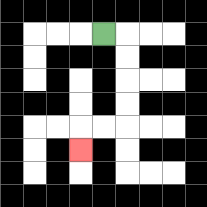{'start': '[4, 1]', 'end': '[3, 6]', 'path_directions': 'R,D,D,D,D,L,L,D', 'path_coordinates': '[[4, 1], [5, 1], [5, 2], [5, 3], [5, 4], [5, 5], [4, 5], [3, 5], [3, 6]]'}